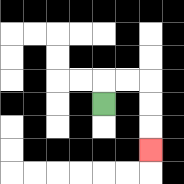{'start': '[4, 4]', 'end': '[6, 6]', 'path_directions': 'U,R,R,D,D,D', 'path_coordinates': '[[4, 4], [4, 3], [5, 3], [6, 3], [6, 4], [6, 5], [6, 6]]'}